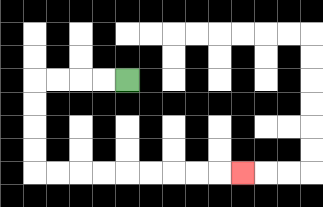{'start': '[5, 3]', 'end': '[10, 7]', 'path_directions': 'L,L,L,L,D,D,D,D,R,R,R,R,R,R,R,R,R', 'path_coordinates': '[[5, 3], [4, 3], [3, 3], [2, 3], [1, 3], [1, 4], [1, 5], [1, 6], [1, 7], [2, 7], [3, 7], [4, 7], [5, 7], [6, 7], [7, 7], [8, 7], [9, 7], [10, 7]]'}